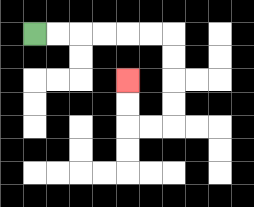{'start': '[1, 1]', 'end': '[5, 3]', 'path_directions': 'R,R,R,R,R,R,D,D,D,D,L,L,U,U', 'path_coordinates': '[[1, 1], [2, 1], [3, 1], [4, 1], [5, 1], [6, 1], [7, 1], [7, 2], [7, 3], [7, 4], [7, 5], [6, 5], [5, 5], [5, 4], [5, 3]]'}